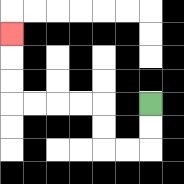{'start': '[6, 4]', 'end': '[0, 1]', 'path_directions': 'D,D,L,L,U,U,L,L,L,L,U,U,U', 'path_coordinates': '[[6, 4], [6, 5], [6, 6], [5, 6], [4, 6], [4, 5], [4, 4], [3, 4], [2, 4], [1, 4], [0, 4], [0, 3], [0, 2], [0, 1]]'}